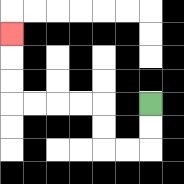{'start': '[6, 4]', 'end': '[0, 1]', 'path_directions': 'D,D,L,L,U,U,L,L,L,L,U,U,U', 'path_coordinates': '[[6, 4], [6, 5], [6, 6], [5, 6], [4, 6], [4, 5], [4, 4], [3, 4], [2, 4], [1, 4], [0, 4], [0, 3], [0, 2], [0, 1]]'}